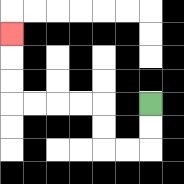{'start': '[6, 4]', 'end': '[0, 1]', 'path_directions': 'D,D,L,L,U,U,L,L,L,L,U,U,U', 'path_coordinates': '[[6, 4], [6, 5], [6, 6], [5, 6], [4, 6], [4, 5], [4, 4], [3, 4], [2, 4], [1, 4], [0, 4], [0, 3], [0, 2], [0, 1]]'}